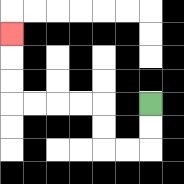{'start': '[6, 4]', 'end': '[0, 1]', 'path_directions': 'D,D,L,L,U,U,L,L,L,L,U,U,U', 'path_coordinates': '[[6, 4], [6, 5], [6, 6], [5, 6], [4, 6], [4, 5], [4, 4], [3, 4], [2, 4], [1, 4], [0, 4], [0, 3], [0, 2], [0, 1]]'}